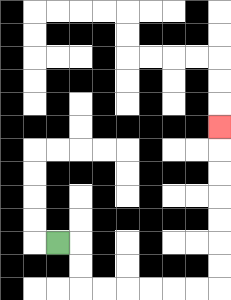{'start': '[2, 10]', 'end': '[9, 5]', 'path_directions': 'R,D,D,R,R,R,R,R,R,U,U,U,U,U,U,U', 'path_coordinates': '[[2, 10], [3, 10], [3, 11], [3, 12], [4, 12], [5, 12], [6, 12], [7, 12], [8, 12], [9, 12], [9, 11], [9, 10], [9, 9], [9, 8], [9, 7], [9, 6], [9, 5]]'}